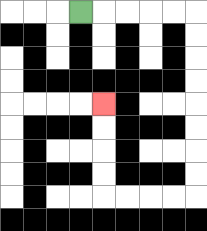{'start': '[3, 0]', 'end': '[4, 4]', 'path_directions': 'R,R,R,R,R,D,D,D,D,D,D,D,D,L,L,L,L,U,U,U,U', 'path_coordinates': '[[3, 0], [4, 0], [5, 0], [6, 0], [7, 0], [8, 0], [8, 1], [8, 2], [8, 3], [8, 4], [8, 5], [8, 6], [8, 7], [8, 8], [7, 8], [6, 8], [5, 8], [4, 8], [4, 7], [4, 6], [4, 5], [4, 4]]'}